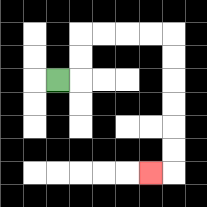{'start': '[2, 3]', 'end': '[6, 7]', 'path_directions': 'R,U,U,R,R,R,R,D,D,D,D,D,D,L', 'path_coordinates': '[[2, 3], [3, 3], [3, 2], [3, 1], [4, 1], [5, 1], [6, 1], [7, 1], [7, 2], [7, 3], [7, 4], [7, 5], [7, 6], [7, 7], [6, 7]]'}